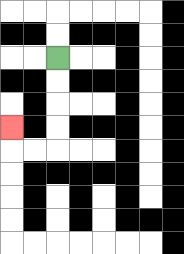{'start': '[2, 2]', 'end': '[0, 5]', 'path_directions': 'D,D,D,D,L,L,U', 'path_coordinates': '[[2, 2], [2, 3], [2, 4], [2, 5], [2, 6], [1, 6], [0, 6], [0, 5]]'}